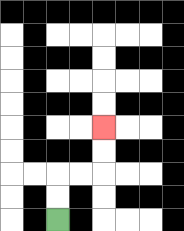{'start': '[2, 9]', 'end': '[4, 5]', 'path_directions': 'U,U,R,R,U,U', 'path_coordinates': '[[2, 9], [2, 8], [2, 7], [3, 7], [4, 7], [4, 6], [4, 5]]'}